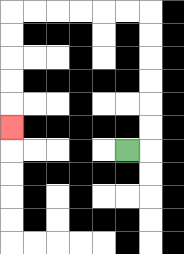{'start': '[5, 6]', 'end': '[0, 5]', 'path_directions': 'R,U,U,U,U,U,U,L,L,L,L,L,L,D,D,D,D,D', 'path_coordinates': '[[5, 6], [6, 6], [6, 5], [6, 4], [6, 3], [6, 2], [6, 1], [6, 0], [5, 0], [4, 0], [3, 0], [2, 0], [1, 0], [0, 0], [0, 1], [0, 2], [0, 3], [0, 4], [0, 5]]'}